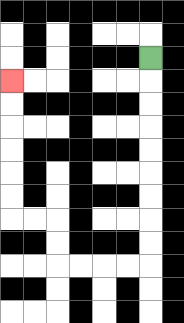{'start': '[6, 2]', 'end': '[0, 3]', 'path_directions': 'D,D,D,D,D,D,D,D,D,L,L,L,L,U,U,L,L,U,U,U,U,U,U', 'path_coordinates': '[[6, 2], [6, 3], [6, 4], [6, 5], [6, 6], [6, 7], [6, 8], [6, 9], [6, 10], [6, 11], [5, 11], [4, 11], [3, 11], [2, 11], [2, 10], [2, 9], [1, 9], [0, 9], [0, 8], [0, 7], [0, 6], [0, 5], [0, 4], [0, 3]]'}